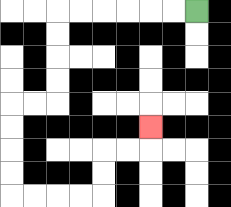{'start': '[8, 0]', 'end': '[6, 5]', 'path_directions': 'L,L,L,L,L,L,D,D,D,D,L,L,D,D,D,D,R,R,R,R,U,U,R,R,U', 'path_coordinates': '[[8, 0], [7, 0], [6, 0], [5, 0], [4, 0], [3, 0], [2, 0], [2, 1], [2, 2], [2, 3], [2, 4], [1, 4], [0, 4], [0, 5], [0, 6], [0, 7], [0, 8], [1, 8], [2, 8], [3, 8], [4, 8], [4, 7], [4, 6], [5, 6], [6, 6], [6, 5]]'}